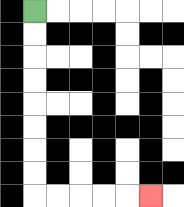{'start': '[1, 0]', 'end': '[6, 8]', 'path_directions': 'D,D,D,D,D,D,D,D,R,R,R,R,R', 'path_coordinates': '[[1, 0], [1, 1], [1, 2], [1, 3], [1, 4], [1, 5], [1, 6], [1, 7], [1, 8], [2, 8], [3, 8], [4, 8], [5, 8], [6, 8]]'}